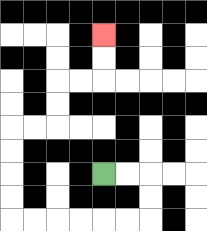{'start': '[4, 7]', 'end': '[4, 1]', 'path_directions': 'R,R,D,D,L,L,L,L,L,L,U,U,U,U,R,R,U,U,R,R,U,U', 'path_coordinates': '[[4, 7], [5, 7], [6, 7], [6, 8], [6, 9], [5, 9], [4, 9], [3, 9], [2, 9], [1, 9], [0, 9], [0, 8], [0, 7], [0, 6], [0, 5], [1, 5], [2, 5], [2, 4], [2, 3], [3, 3], [4, 3], [4, 2], [4, 1]]'}